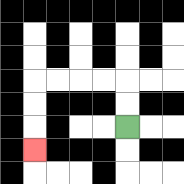{'start': '[5, 5]', 'end': '[1, 6]', 'path_directions': 'U,U,L,L,L,L,D,D,D', 'path_coordinates': '[[5, 5], [5, 4], [5, 3], [4, 3], [3, 3], [2, 3], [1, 3], [1, 4], [1, 5], [1, 6]]'}